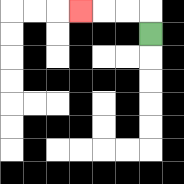{'start': '[6, 1]', 'end': '[3, 0]', 'path_directions': 'U,L,L,L', 'path_coordinates': '[[6, 1], [6, 0], [5, 0], [4, 0], [3, 0]]'}